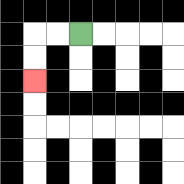{'start': '[3, 1]', 'end': '[1, 3]', 'path_directions': 'L,L,D,D', 'path_coordinates': '[[3, 1], [2, 1], [1, 1], [1, 2], [1, 3]]'}